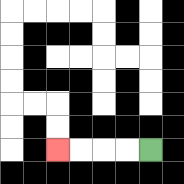{'start': '[6, 6]', 'end': '[2, 6]', 'path_directions': 'L,L,L,L', 'path_coordinates': '[[6, 6], [5, 6], [4, 6], [3, 6], [2, 6]]'}